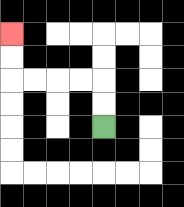{'start': '[4, 5]', 'end': '[0, 1]', 'path_directions': 'U,U,L,L,L,L,U,U', 'path_coordinates': '[[4, 5], [4, 4], [4, 3], [3, 3], [2, 3], [1, 3], [0, 3], [0, 2], [0, 1]]'}